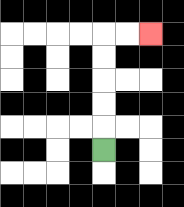{'start': '[4, 6]', 'end': '[6, 1]', 'path_directions': 'U,U,U,U,U,R,R', 'path_coordinates': '[[4, 6], [4, 5], [4, 4], [4, 3], [4, 2], [4, 1], [5, 1], [6, 1]]'}